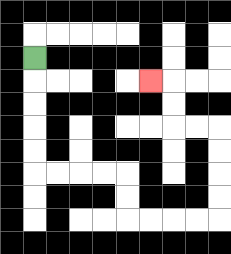{'start': '[1, 2]', 'end': '[6, 3]', 'path_directions': 'D,D,D,D,D,R,R,R,R,D,D,R,R,R,R,U,U,U,U,L,L,U,U,L', 'path_coordinates': '[[1, 2], [1, 3], [1, 4], [1, 5], [1, 6], [1, 7], [2, 7], [3, 7], [4, 7], [5, 7], [5, 8], [5, 9], [6, 9], [7, 9], [8, 9], [9, 9], [9, 8], [9, 7], [9, 6], [9, 5], [8, 5], [7, 5], [7, 4], [7, 3], [6, 3]]'}